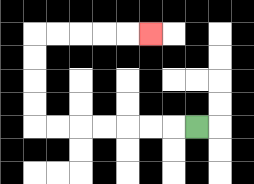{'start': '[8, 5]', 'end': '[6, 1]', 'path_directions': 'L,L,L,L,L,L,L,U,U,U,U,R,R,R,R,R', 'path_coordinates': '[[8, 5], [7, 5], [6, 5], [5, 5], [4, 5], [3, 5], [2, 5], [1, 5], [1, 4], [1, 3], [1, 2], [1, 1], [2, 1], [3, 1], [4, 1], [5, 1], [6, 1]]'}